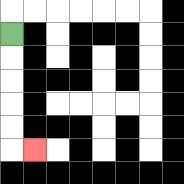{'start': '[0, 1]', 'end': '[1, 6]', 'path_directions': 'D,D,D,D,D,R', 'path_coordinates': '[[0, 1], [0, 2], [0, 3], [0, 4], [0, 5], [0, 6], [1, 6]]'}